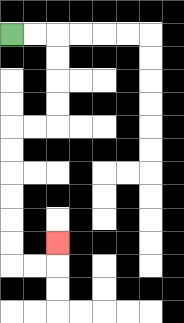{'start': '[0, 1]', 'end': '[2, 10]', 'path_directions': 'R,R,D,D,D,D,L,L,D,D,D,D,D,D,R,R,U', 'path_coordinates': '[[0, 1], [1, 1], [2, 1], [2, 2], [2, 3], [2, 4], [2, 5], [1, 5], [0, 5], [0, 6], [0, 7], [0, 8], [0, 9], [0, 10], [0, 11], [1, 11], [2, 11], [2, 10]]'}